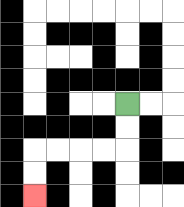{'start': '[5, 4]', 'end': '[1, 8]', 'path_directions': 'D,D,L,L,L,L,D,D', 'path_coordinates': '[[5, 4], [5, 5], [5, 6], [4, 6], [3, 6], [2, 6], [1, 6], [1, 7], [1, 8]]'}